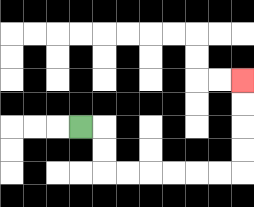{'start': '[3, 5]', 'end': '[10, 3]', 'path_directions': 'R,D,D,R,R,R,R,R,R,U,U,U,U', 'path_coordinates': '[[3, 5], [4, 5], [4, 6], [4, 7], [5, 7], [6, 7], [7, 7], [8, 7], [9, 7], [10, 7], [10, 6], [10, 5], [10, 4], [10, 3]]'}